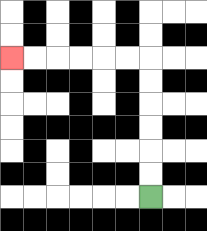{'start': '[6, 8]', 'end': '[0, 2]', 'path_directions': 'U,U,U,U,U,U,L,L,L,L,L,L', 'path_coordinates': '[[6, 8], [6, 7], [6, 6], [6, 5], [6, 4], [6, 3], [6, 2], [5, 2], [4, 2], [3, 2], [2, 2], [1, 2], [0, 2]]'}